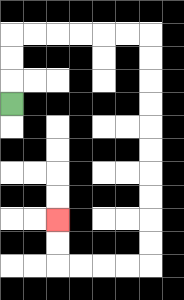{'start': '[0, 4]', 'end': '[2, 9]', 'path_directions': 'U,U,U,R,R,R,R,R,R,D,D,D,D,D,D,D,D,D,D,L,L,L,L,U,U', 'path_coordinates': '[[0, 4], [0, 3], [0, 2], [0, 1], [1, 1], [2, 1], [3, 1], [4, 1], [5, 1], [6, 1], [6, 2], [6, 3], [6, 4], [6, 5], [6, 6], [6, 7], [6, 8], [6, 9], [6, 10], [6, 11], [5, 11], [4, 11], [3, 11], [2, 11], [2, 10], [2, 9]]'}